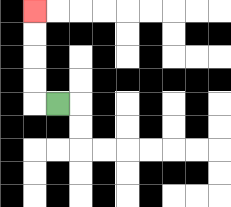{'start': '[2, 4]', 'end': '[1, 0]', 'path_directions': 'L,U,U,U,U', 'path_coordinates': '[[2, 4], [1, 4], [1, 3], [1, 2], [1, 1], [1, 0]]'}